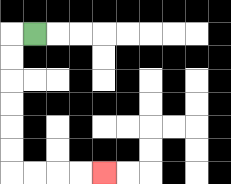{'start': '[1, 1]', 'end': '[4, 7]', 'path_directions': 'L,D,D,D,D,D,D,R,R,R,R', 'path_coordinates': '[[1, 1], [0, 1], [0, 2], [0, 3], [0, 4], [0, 5], [0, 6], [0, 7], [1, 7], [2, 7], [3, 7], [4, 7]]'}